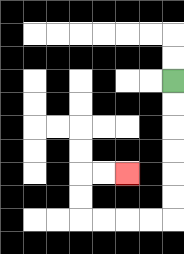{'start': '[7, 3]', 'end': '[5, 7]', 'path_directions': 'D,D,D,D,D,D,L,L,L,L,U,U,R,R', 'path_coordinates': '[[7, 3], [7, 4], [7, 5], [7, 6], [7, 7], [7, 8], [7, 9], [6, 9], [5, 9], [4, 9], [3, 9], [3, 8], [3, 7], [4, 7], [5, 7]]'}